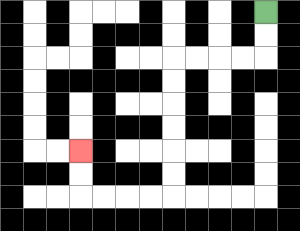{'start': '[11, 0]', 'end': '[3, 6]', 'path_directions': 'D,D,L,L,L,L,D,D,D,D,D,D,L,L,L,L,U,U', 'path_coordinates': '[[11, 0], [11, 1], [11, 2], [10, 2], [9, 2], [8, 2], [7, 2], [7, 3], [7, 4], [7, 5], [7, 6], [7, 7], [7, 8], [6, 8], [5, 8], [4, 8], [3, 8], [3, 7], [3, 6]]'}